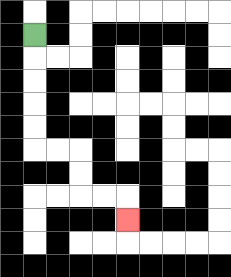{'start': '[1, 1]', 'end': '[5, 9]', 'path_directions': 'D,D,D,D,D,R,R,D,D,R,R,D', 'path_coordinates': '[[1, 1], [1, 2], [1, 3], [1, 4], [1, 5], [1, 6], [2, 6], [3, 6], [3, 7], [3, 8], [4, 8], [5, 8], [5, 9]]'}